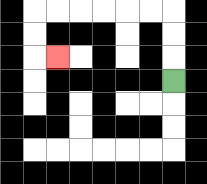{'start': '[7, 3]', 'end': '[2, 2]', 'path_directions': 'U,U,U,L,L,L,L,L,L,D,D,R', 'path_coordinates': '[[7, 3], [7, 2], [7, 1], [7, 0], [6, 0], [5, 0], [4, 0], [3, 0], [2, 0], [1, 0], [1, 1], [1, 2], [2, 2]]'}